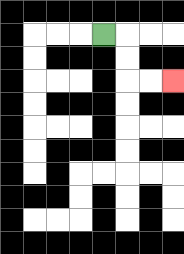{'start': '[4, 1]', 'end': '[7, 3]', 'path_directions': 'R,D,D,R,R', 'path_coordinates': '[[4, 1], [5, 1], [5, 2], [5, 3], [6, 3], [7, 3]]'}